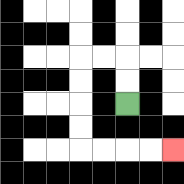{'start': '[5, 4]', 'end': '[7, 6]', 'path_directions': 'U,U,L,L,D,D,D,D,R,R,R,R', 'path_coordinates': '[[5, 4], [5, 3], [5, 2], [4, 2], [3, 2], [3, 3], [3, 4], [3, 5], [3, 6], [4, 6], [5, 6], [6, 6], [7, 6]]'}